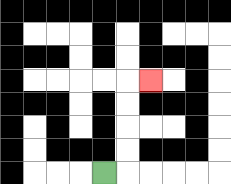{'start': '[4, 7]', 'end': '[6, 3]', 'path_directions': 'R,U,U,U,U,R', 'path_coordinates': '[[4, 7], [5, 7], [5, 6], [5, 5], [5, 4], [5, 3], [6, 3]]'}